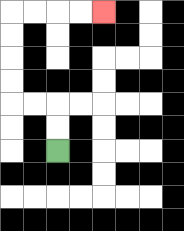{'start': '[2, 6]', 'end': '[4, 0]', 'path_directions': 'U,U,L,L,U,U,U,U,R,R,R,R', 'path_coordinates': '[[2, 6], [2, 5], [2, 4], [1, 4], [0, 4], [0, 3], [0, 2], [0, 1], [0, 0], [1, 0], [2, 0], [3, 0], [4, 0]]'}